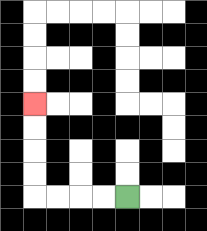{'start': '[5, 8]', 'end': '[1, 4]', 'path_directions': 'L,L,L,L,U,U,U,U', 'path_coordinates': '[[5, 8], [4, 8], [3, 8], [2, 8], [1, 8], [1, 7], [1, 6], [1, 5], [1, 4]]'}